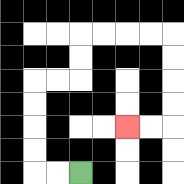{'start': '[3, 7]', 'end': '[5, 5]', 'path_directions': 'L,L,U,U,U,U,R,R,U,U,R,R,R,R,D,D,D,D,L,L', 'path_coordinates': '[[3, 7], [2, 7], [1, 7], [1, 6], [1, 5], [1, 4], [1, 3], [2, 3], [3, 3], [3, 2], [3, 1], [4, 1], [5, 1], [6, 1], [7, 1], [7, 2], [7, 3], [7, 4], [7, 5], [6, 5], [5, 5]]'}